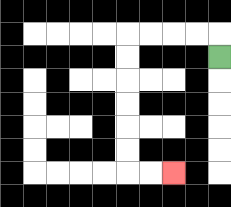{'start': '[9, 2]', 'end': '[7, 7]', 'path_directions': 'U,L,L,L,L,D,D,D,D,D,D,R,R', 'path_coordinates': '[[9, 2], [9, 1], [8, 1], [7, 1], [6, 1], [5, 1], [5, 2], [5, 3], [5, 4], [5, 5], [5, 6], [5, 7], [6, 7], [7, 7]]'}